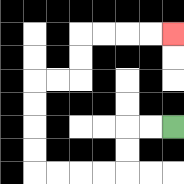{'start': '[7, 5]', 'end': '[7, 1]', 'path_directions': 'L,L,D,D,L,L,L,L,U,U,U,U,R,R,U,U,R,R,R,R', 'path_coordinates': '[[7, 5], [6, 5], [5, 5], [5, 6], [5, 7], [4, 7], [3, 7], [2, 7], [1, 7], [1, 6], [1, 5], [1, 4], [1, 3], [2, 3], [3, 3], [3, 2], [3, 1], [4, 1], [5, 1], [6, 1], [7, 1]]'}